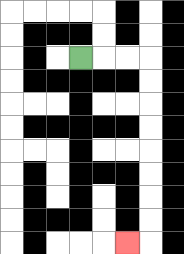{'start': '[3, 2]', 'end': '[5, 10]', 'path_directions': 'R,R,R,D,D,D,D,D,D,D,D,L', 'path_coordinates': '[[3, 2], [4, 2], [5, 2], [6, 2], [6, 3], [6, 4], [6, 5], [6, 6], [6, 7], [6, 8], [6, 9], [6, 10], [5, 10]]'}